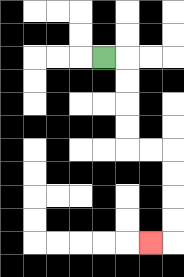{'start': '[4, 2]', 'end': '[6, 10]', 'path_directions': 'R,D,D,D,D,R,R,D,D,D,D,L', 'path_coordinates': '[[4, 2], [5, 2], [5, 3], [5, 4], [5, 5], [5, 6], [6, 6], [7, 6], [7, 7], [7, 8], [7, 9], [7, 10], [6, 10]]'}